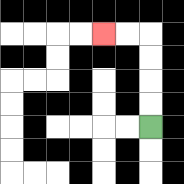{'start': '[6, 5]', 'end': '[4, 1]', 'path_directions': 'U,U,U,U,L,L', 'path_coordinates': '[[6, 5], [6, 4], [6, 3], [6, 2], [6, 1], [5, 1], [4, 1]]'}